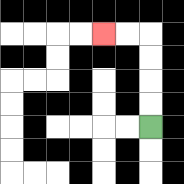{'start': '[6, 5]', 'end': '[4, 1]', 'path_directions': 'U,U,U,U,L,L', 'path_coordinates': '[[6, 5], [6, 4], [6, 3], [6, 2], [6, 1], [5, 1], [4, 1]]'}